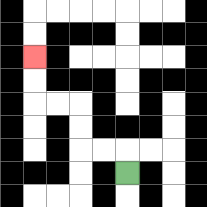{'start': '[5, 7]', 'end': '[1, 2]', 'path_directions': 'U,L,L,U,U,L,L,U,U', 'path_coordinates': '[[5, 7], [5, 6], [4, 6], [3, 6], [3, 5], [3, 4], [2, 4], [1, 4], [1, 3], [1, 2]]'}